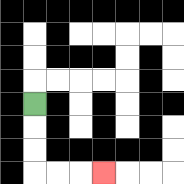{'start': '[1, 4]', 'end': '[4, 7]', 'path_directions': 'D,D,D,R,R,R', 'path_coordinates': '[[1, 4], [1, 5], [1, 6], [1, 7], [2, 7], [3, 7], [4, 7]]'}